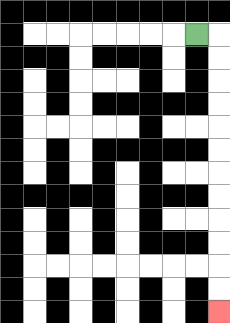{'start': '[8, 1]', 'end': '[9, 13]', 'path_directions': 'R,D,D,D,D,D,D,D,D,D,D,D,D', 'path_coordinates': '[[8, 1], [9, 1], [9, 2], [9, 3], [9, 4], [9, 5], [9, 6], [9, 7], [9, 8], [9, 9], [9, 10], [9, 11], [9, 12], [9, 13]]'}